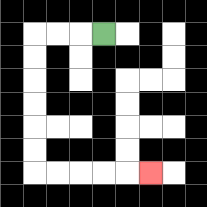{'start': '[4, 1]', 'end': '[6, 7]', 'path_directions': 'L,L,L,D,D,D,D,D,D,R,R,R,R,R', 'path_coordinates': '[[4, 1], [3, 1], [2, 1], [1, 1], [1, 2], [1, 3], [1, 4], [1, 5], [1, 6], [1, 7], [2, 7], [3, 7], [4, 7], [5, 7], [6, 7]]'}